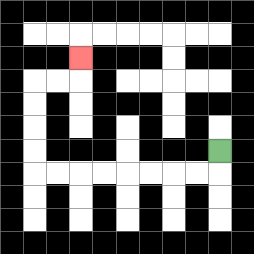{'start': '[9, 6]', 'end': '[3, 2]', 'path_directions': 'D,L,L,L,L,L,L,L,L,U,U,U,U,R,R,U', 'path_coordinates': '[[9, 6], [9, 7], [8, 7], [7, 7], [6, 7], [5, 7], [4, 7], [3, 7], [2, 7], [1, 7], [1, 6], [1, 5], [1, 4], [1, 3], [2, 3], [3, 3], [3, 2]]'}